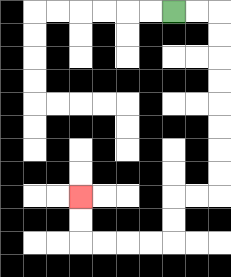{'start': '[7, 0]', 'end': '[3, 8]', 'path_directions': 'R,R,D,D,D,D,D,D,D,D,L,L,D,D,L,L,L,L,U,U', 'path_coordinates': '[[7, 0], [8, 0], [9, 0], [9, 1], [9, 2], [9, 3], [9, 4], [9, 5], [9, 6], [9, 7], [9, 8], [8, 8], [7, 8], [7, 9], [7, 10], [6, 10], [5, 10], [4, 10], [3, 10], [3, 9], [3, 8]]'}